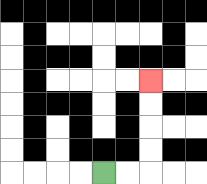{'start': '[4, 7]', 'end': '[6, 3]', 'path_directions': 'R,R,U,U,U,U', 'path_coordinates': '[[4, 7], [5, 7], [6, 7], [6, 6], [6, 5], [6, 4], [6, 3]]'}